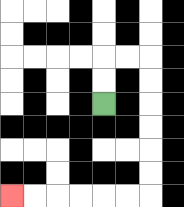{'start': '[4, 4]', 'end': '[0, 8]', 'path_directions': 'U,U,R,R,D,D,D,D,D,D,L,L,L,L,L,L', 'path_coordinates': '[[4, 4], [4, 3], [4, 2], [5, 2], [6, 2], [6, 3], [6, 4], [6, 5], [6, 6], [6, 7], [6, 8], [5, 8], [4, 8], [3, 8], [2, 8], [1, 8], [0, 8]]'}